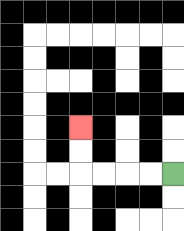{'start': '[7, 7]', 'end': '[3, 5]', 'path_directions': 'L,L,L,L,U,U', 'path_coordinates': '[[7, 7], [6, 7], [5, 7], [4, 7], [3, 7], [3, 6], [3, 5]]'}